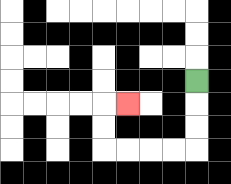{'start': '[8, 3]', 'end': '[5, 4]', 'path_directions': 'D,D,D,L,L,L,L,U,U,R', 'path_coordinates': '[[8, 3], [8, 4], [8, 5], [8, 6], [7, 6], [6, 6], [5, 6], [4, 6], [4, 5], [4, 4], [5, 4]]'}